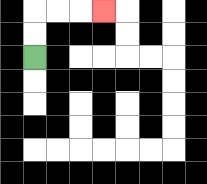{'start': '[1, 2]', 'end': '[4, 0]', 'path_directions': 'U,U,R,R,R', 'path_coordinates': '[[1, 2], [1, 1], [1, 0], [2, 0], [3, 0], [4, 0]]'}